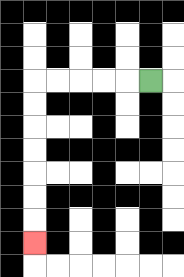{'start': '[6, 3]', 'end': '[1, 10]', 'path_directions': 'L,L,L,L,L,D,D,D,D,D,D,D', 'path_coordinates': '[[6, 3], [5, 3], [4, 3], [3, 3], [2, 3], [1, 3], [1, 4], [1, 5], [1, 6], [1, 7], [1, 8], [1, 9], [1, 10]]'}